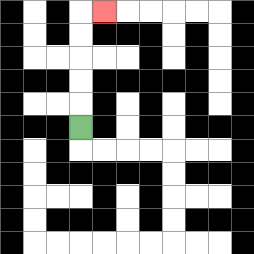{'start': '[3, 5]', 'end': '[4, 0]', 'path_directions': 'U,U,U,U,U,R', 'path_coordinates': '[[3, 5], [3, 4], [3, 3], [3, 2], [3, 1], [3, 0], [4, 0]]'}